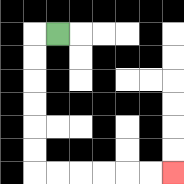{'start': '[2, 1]', 'end': '[7, 7]', 'path_directions': 'L,D,D,D,D,D,D,R,R,R,R,R,R', 'path_coordinates': '[[2, 1], [1, 1], [1, 2], [1, 3], [1, 4], [1, 5], [1, 6], [1, 7], [2, 7], [3, 7], [4, 7], [5, 7], [6, 7], [7, 7]]'}